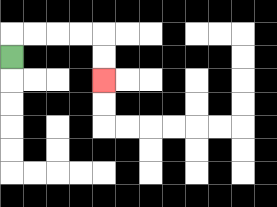{'start': '[0, 2]', 'end': '[4, 3]', 'path_directions': 'U,R,R,R,R,D,D', 'path_coordinates': '[[0, 2], [0, 1], [1, 1], [2, 1], [3, 1], [4, 1], [4, 2], [4, 3]]'}